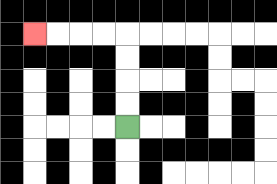{'start': '[5, 5]', 'end': '[1, 1]', 'path_directions': 'U,U,U,U,L,L,L,L', 'path_coordinates': '[[5, 5], [5, 4], [5, 3], [5, 2], [5, 1], [4, 1], [3, 1], [2, 1], [1, 1]]'}